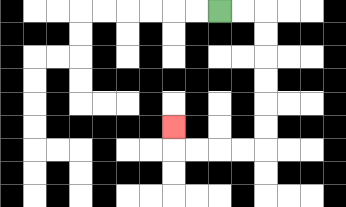{'start': '[9, 0]', 'end': '[7, 5]', 'path_directions': 'R,R,D,D,D,D,D,D,L,L,L,L,U', 'path_coordinates': '[[9, 0], [10, 0], [11, 0], [11, 1], [11, 2], [11, 3], [11, 4], [11, 5], [11, 6], [10, 6], [9, 6], [8, 6], [7, 6], [7, 5]]'}